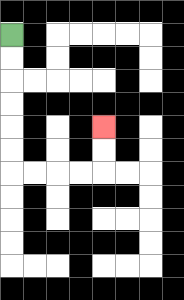{'start': '[0, 1]', 'end': '[4, 5]', 'path_directions': 'D,D,D,D,D,D,R,R,R,R,U,U', 'path_coordinates': '[[0, 1], [0, 2], [0, 3], [0, 4], [0, 5], [0, 6], [0, 7], [1, 7], [2, 7], [3, 7], [4, 7], [4, 6], [4, 5]]'}